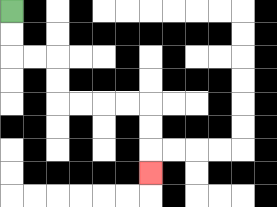{'start': '[0, 0]', 'end': '[6, 7]', 'path_directions': 'D,D,R,R,D,D,R,R,R,R,D,D,D', 'path_coordinates': '[[0, 0], [0, 1], [0, 2], [1, 2], [2, 2], [2, 3], [2, 4], [3, 4], [4, 4], [5, 4], [6, 4], [6, 5], [6, 6], [6, 7]]'}